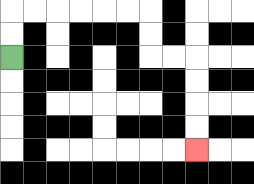{'start': '[0, 2]', 'end': '[8, 6]', 'path_directions': 'U,U,R,R,R,R,R,R,D,D,R,R,D,D,D,D', 'path_coordinates': '[[0, 2], [0, 1], [0, 0], [1, 0], [2, 0], [3, 0], [4, 0], [5, 0], [6, 0], [6, 1], [6, 2], [7, 2], [8, 2], [8, 3], [8, 4], [8, 5], [8, 6]]'}